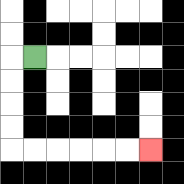{'start': '[1, 2]', 'end': '[6, 6]', 'path_directions': 'L,D,D,D,D,R,R,R,R,R,R', 'path_coordinates': '[[1, 2], [0, 2], [0, 3], [0, 4], [0, 5], [0, 6], [1, 6], [2, 6], [3, 6], [4, 6], [5, 6], [6, 6]]'}